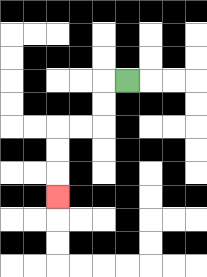{'start': '[5, 3]', 'end': '[2, 8]', 'path_directions': 'L,D,D,L,L,D,D,D', 'path_coordinates': '[[5, 3], [4, 3], [4, 4], [4, 5], [3, 5], [2, 5], [2, 6], [2, 7], [2, 8]]'}